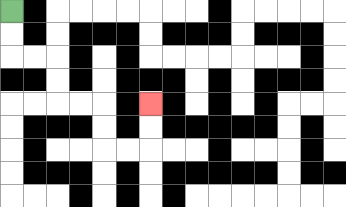{'start': '[0, 0]', 'end': '[6, 4]', 'path_directions': 'D,D,R,R,D,D,R,R,D,D,R,R,U,U', 'path_coordinates': '[[0, 0], [0, 1], [0, 2], [1, 2], [2, 2], [2, 3], [2, 4], [3, 4], [4, 4], [4, 5], [4, 6], [5, 6], [6, 6], [6, 5], [6, 4]]'}